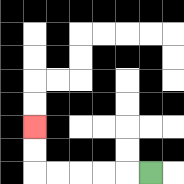{'start': '[6, 7]', 'end': '[1, 5]', 'path_directions': 'L,L,L,L,L,U,U', 'path_coordinates': '[[6, 7], [5, 7], [4, 7], [3, 7], [2, 7], [1, 7], [1, 6], [1, 5]]'}